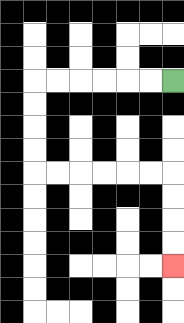{'start': '[7, 3]', 'end': '[7, 11]', 'path_directions': 'L,L,L,L,L,L,D,D,D,D,R,R,R,R,R,R,D,D,D,D', 'path_coordinates': '[[7, 3], [6, 3], [5, 3], [4, 3], [3, 3], [2, 3], [1, 3], [1, 4], [1, 5], [1, 6], [1, 7], [2, 7], [3, 7], [4, 7], [5, 7], [6, 7], [7, 7], [7, 8], [7, 9], [7, 10], [7, 11]]'}